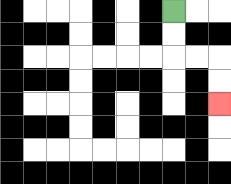{'start': '[7, 0]', 'end': '[9, 4]', 'path_directions': 'D,D,R,R,D,D', 'path_coordinates': '[[7, 0], [7, 1], [7, 2], [8, 2], [9, 2], [9, 3], [9, 4]]'}